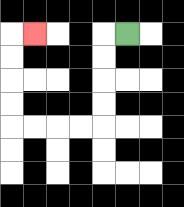{'start': '[5, 1]', 'end': '[1, 1]', 'path_directions': 'L,D,D,D,D,L,L,L,L,U,U,U,U,R', 'path_coordinates': '[[5, 1], [4, 1], [4, 2], [4, 3], [4, 4], [4, 5], [3, 5], [2, 5], [1, 5], [0, 5], [0, 4], [0, 3], [0, 2], [0, 1], [1, 1]]'}